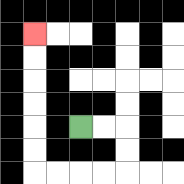{'start': '[3, 5]', 'end': '[1, 1]', 'path_directions': 'R,R,D,D,L,L,L,L,U,U,U,U,U,U', 'path_coordinates': '[[3, 5], [4, 5], [5, 5], [5, 6], [5, 7], [4, 7], [3, 7], [2, 7], [1, 7], [1, 6], [1, 5], [1, 4], [1, 3], [1, 2], [1, 1]]'}